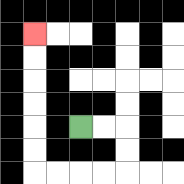{'start': '[3, 5]', 'end': '[1, 1]', 'path_directions': 'R,R,D,D,L,L,L,L,U,U,U,U,U,U', 'path_coordinates': '[[3, 5], [4, 5], [5, 5], [5, 6], [5, 7], [4, 7], [3, 7], [2, 7], [1, 7], [1, 6], [1, 5], [1, 4], [1, 3], [1, 2], [1, 1]]'}